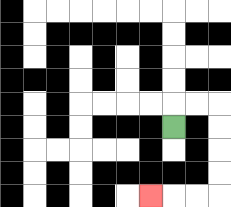{'start': '[7, 5]', 'end': '[6, 8]', 'path_directions': 'U,R,R,D,D,D,D,L,L,L', 'path_coordinates': '[[7, 5], [7, 4], [8, 4], [9, 4], [9, 5], [9, 6], [9, 7], [9, 8], [8, 8], [7, 8], [6, 8]]'}